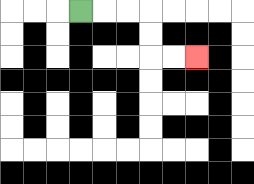{'start': '[3, 0]', 'end': '[8, 2]', 'path_directions': 'R,R,R,D,D,R,R', 'path_coordinates': '[[3, 0], [4, 0], [5, 0], [6, 0], [6, 1], [6, 2], [7, 2], [8, 2]]'}